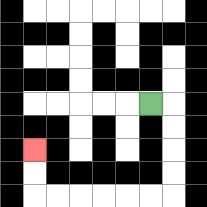{'start': '[6, 4]', 'end': '[1, 6]', 'path_directions': 'R,D,D,D,D,L,L,L,L,L,L,U,U', 'path_coordinates': '[[6, 4], [7, 4], [7, 5], [7, 6], [7, 7], [7, 8], [6, 8], [5, 8], [4, 8], [3, 8], [2, 8], [1, 8], [1, 7], [1, 6]]'}